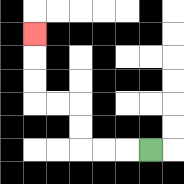{'start': '[6, 6]', 'end': '[1, 1]', 'path_directions': 'L,L,L,U,U,L,L,U,U,U', 'path_coordinates': '[[6, 6], [5, 6], [4, 6], [3, 6], [3, 5], [3, 4], [2, 4], [1, 4], [1, 3], [1, 2], [1, 1]]'}